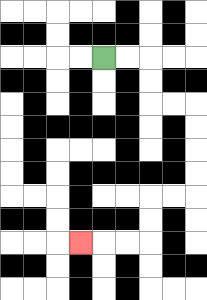{'start': '[4, 2]', 'end': '[3, 10]', 'path_directions': 'R,R,D,D,R,R,D,D,D,D,L,L,D,D,L,L,L', 'path_coordinates': '[[4, 2], [5, 2], [6, 2], [6, 3], [6, 4], [7, 4], [8, 4], [8, 5], [8, 6], [8, 7], [8, 8], [7, 8], [6, 8], [6, 9], [6, 10], [5, 10], [4, 10], [3, 10]]'}